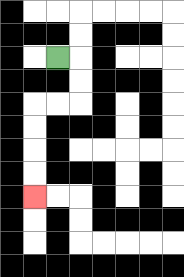{'start': '[2, 2]', 'end': '[1, 8]', 'path_directions': 'R,D,D,L,L,D,D,D,D', 'path_coordinates': '[[2, 2], [3, 2], [3, 3], [3, 4], [2, 4], [1, 4], [1, 5], [1, 6], [1, 7], [1, 8]]'}